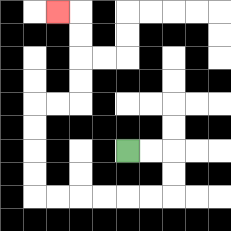{'start': '[5, 6]', 'end': '[2, 0]', 'path_directions': 'R,R,D,D,L,L,L,L,L,L,U,U,U,U,R,R,U,U,U,U,L', 'path_coordinates': '[[5, 6], [6, 6], [7, 6], [7, 7], [7, 8], [6, 8], [5, 8], [4, 8], [3, 8], [2, 8], [1, 8], [1, 7], [1, 6], [1, 5], [1, 4], [2, 4], [3, 4], [3, 3], [3, 2], [3, 1], [3, 0], [2, 0]]'}